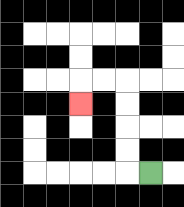{'start': '[6, 7]', 'end': '[3, 4]', 'path_directions': 'L,U,U,U,U,L,L,D', 'path_coordinates': '[[6, 7], [5, 7], [5, 6], [5, 5], [5, 4], [5, 3], [4, 3], [3, 3], [3, 4]]'}